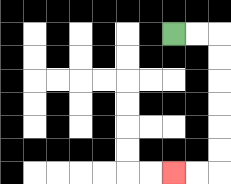{'start': '[7, 1]', 'end': '[7, 7]', 'path_directions': 'R,R,D,D,D,D,D,D,L,L', 'path_coordinates': '[[7, 1], [8, 1], [9, 1], [9, 2], [9, 3], [9, 4], [9, 5], [9, 6], [9, 7], [8, 7], [7, 7]]'}